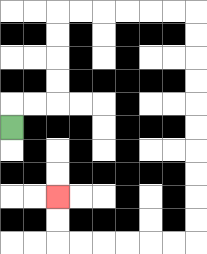{'start': '[0, 5]', 'end': '[2, 8]', 'path_directions': 'U,R,R,U,U,U,U,R,R,R,R,R,R,D,D,D,D,D,D,D,D,D,D,L,L,L,L,L,L,U,U', 'path_coordinates': '[[0, 5], [0, 4], [1, 4], [2, 4], [2, 3], [2, 2], [2, 1], [2, 0], [3, 0], [4, 0], [5, 0], [6, 0], [7, 0], [8, 0], [8, 1], [8, 2], [8, 3], [8, 4], [8, 5], [8, 6], [8, 7], [8, 8], [8, 9], [8, 10], [7, 10], [6, 10], [5, 10], [4, 10], [3, 10], [2, 10], [2, 9], [2, 8]]'}